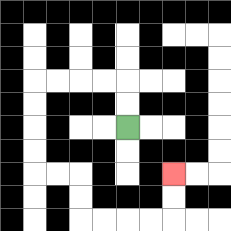{'start': '[5, 5]', 'end': '[7, 7]', 'path_directions': 'U,U,L,L,L,L,D,D,D,D,R,R,D,D,R,R,R,R,U,U', 'path_coordinates': '[[5, 5], [5, 4], [5, 3], [4, 3], [3, 3], [2, 3], [1, 3], [1, 4], [1, 5], [1, 6], [1, 7], [2, 7], [3, 7], [3, 8], [3, 9], [4, 9], [5, 9], [6, 9], [7, 9], [7, 8], [7, 7]]'}